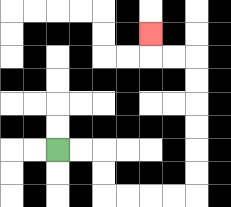{'start': '[2, 6]', 'end': '[6, 1]', 'path_directions': 'R,R,D,D,R,R,R,R,U,U,U,U,U,U,L,L,U', 'path_coordinates': '[[2, 6], [3, 6], [4, 6], [4, 7], [4, 8], [5, 8], [6, 8], [7, 8], [8, 8], [8, 7], [8, 6], [8, 5], [8, 4], [8, 3], [8, 2], [7, 2], [6, 2], [6, 1]]'}